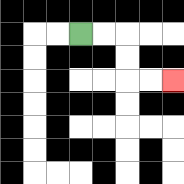{'start': '[3, 1]', 'end': '[7, 3]', 'path_directions': 'R,R,D,D,R,R', 'path_coordinates': '[[3, 1], [4, 1], [5, 1], [5, 2], [5, 3], [6, 3], [7, 3]]'}